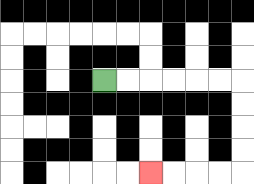{'start': '[4, 3]', 'end': '[6, 7]', 'path_directions': 'R,R,R,R,R,R,D,D,D,D,L,L,L,L', 'path_coordinates': '[[4, 3], [5, 3], [6, 3], [7, 3], [8, 3], [9, 3], [10, 3], [10, 4], [10, 5], [10, 6], [10, 7], [9, 7], [8, 7], [7, 7], [6, 7]]'}